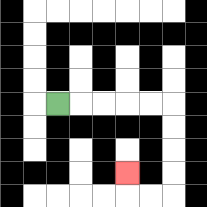{'start': '[2, 4]', 'end': '[5, 7]', 'path_directions': 'R,R,R,R,R,D,D,D,D,L,L,U', 'path_coordinates': '[[2, 4], [3, 4], [4, 4], [5, 4], [6, 4], [7, 4], [7, 5], [7, 6], [7, 7], [7, 8], [6, 8], [5, 8], [5, 7]]'}